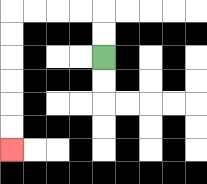{'start': '[4, 2]', 'end': '[0, 6]', 'path_directions': 'U,U,L,L,L,L,D,D,D,D,D,D', 'path_coordinates': '[[4, 2], [4, 1], [4, 0], [3, 0], [2, 0], [1, 0], [0, 0], [0, 1], [0, 2], [0, 3], [0, 4], [0, 5], [0, 6]]'}